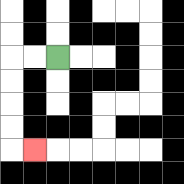{'start': '[2, 2]', 'end': '[1, 6]', 'path_directions': 'L,L,D,D,D,D,R', 'path_coordinates': '[[2, 2], [1, 2], [0, 2], [0, 3], [0, 4], [0, 5], [0, 6], [1, 6]]'}